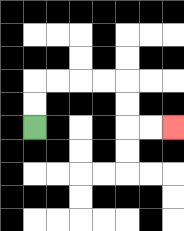{'start': '[1, 5]', 'end': '[7, 5]', 'path_directions': 'U,U,R,R,R,R,D,D,R,R', 'path_coordinates': '[[1, 5], [1, 4], [1, 3], [2, 3], [3, 3], [4, 3], [5, 3], [5, 4], [5, 5], [6, 5], [7, 5]]'}